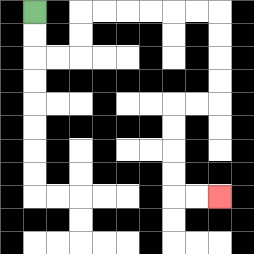{'start': '[1, 0]', 'end': '[9, 8]', 'path_directions': 'D,D,R,R,U,U,R,R,R,R,R,R,D,D,D,D,L,L,D,D,D,D,R,R', 'path_coordinates': '[[1, 0], [1, 1], [1, 2], [2, 2], [3, 2], [3, 1], [3, 0], [4, 0], [5, 0], [6, 0], [7, 0], [8, 0], [9, 0], [9, 1], [9, 2], [9, 3], [9, 4], [8, 4], [7, 4], [7, 5], [7, 6], [7, 7], [7, 8], [8, 8], [9, 8]]'}